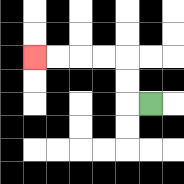{'start': '[6, 4]', 'end': '[1, 2]', 'path_directions': 'L,U,U,L,L,L,L', 'path_coordinates': '[[6, 4], [5, 4], [5, 3], [5, 2], [4, 2], [3, 2], [2, 2], [1, 2]]'}